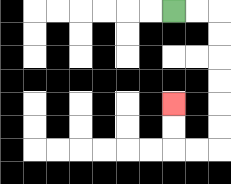{'start': '[7, 0]', 'end': '[7, 4]', 'path_directions': 'R,R,D,D,D,D,D,D,L,L,U,U', 'path_coordinates': '[[7, 0], [8, 0], [9, 0], [9, 1], [9, 2], [9, 3], [9, 4], [9, 5], [9, 6], [8, 6], [7, 6], [7, 5], [7, 4]]'}